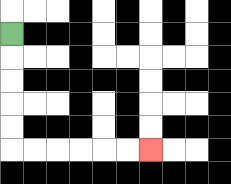{'start': '[0, 1]', 'end': '[6, 6]', 'path_directions': 'D,D,D,D,D,R,R,R,R,R,R', 'path_coordinates': '[[0, 1], [0, 2], [0, 3], [0, 4], [0, 5], [0, 6], [1, 6], [2, 6], [3, 6], [4, 6], [5, 6], [6, 6]]'}